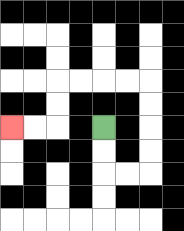{'start': '[4, 5]', 'end': '[0, 5]', 'path_directions': 'D,D,R,R,U,U,U,U,L,L,L,L,D,D,L,L', 'path_coordinates': '[[4, 5], [4, 6], [4, 7], [5, 7], [6, 7], [6, 6], [6, 5], [6, 4], [6, 3], [5, 3], [4, 3], [3, 3], [2, 3], [2, 4], [2, 5], [1, 5], [0, 5]]'}